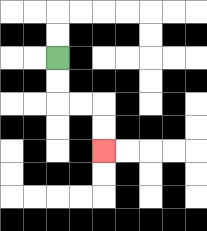{'start': '[2, 2]', 'end': '[4, 6]', 'path_directions': 'D,D,R,R,D,D', 'path_coordinates': '[[2, 2], [2, 3], [2, 4], [3, 4], [4, 4], [4, 5], [4, 6]]'}